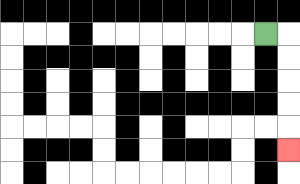{'start': '[11, 1]', 'end': '[12, 6]', 'path_directions': 'R,D,D,D,D,D', 'path_coordinates': '[[11, 1], [12, 1], [12, 2], [12, 3], [12, 4], [12, 5], [12, 6]]'}